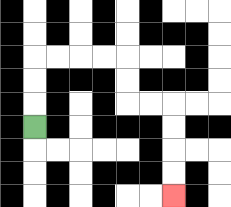{'start': '[1, 5]', 'end': '[7, 8]', 'path_directions': 'U,U,U,R,R,R,R,D,D,R,R,D,D,D,D', 'path_coordinates': '[[1, 5], [1, 4], [1, 3], [1, 2], [2, 2], [3, 2], [4, 2], [5, 2], [5, 3], [5, 4], [6, 4], [7, 4], [7, 5], [7, 6], [7, 7], [7, 8]]'}